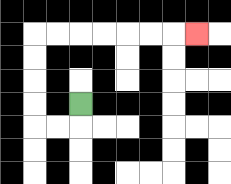{'start': '[3, 4]', 'end': '[8, 1]', 'path_directions': 'D,L,L,U,U,U,U,R,R,R,R,R,R,R', 'path_coordinates': '[[3, 4], [3, 5], [2, 5], [1, 5], [1, 4], [1, 3], [1, 2], [1, 1], [2, 1], [3, 1], [4, 1], [5, 1], [6, 1], [7, 1], [8, 1]]'}